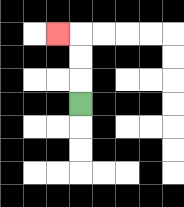{'start': '[3, 4]', 'end': '[2, 1]', 'path_directions': 'U,U,U,L', 'path_coordinates': '[[3, 4], [3, 3], [3, 2], [3, 1], [2, 1]]'}